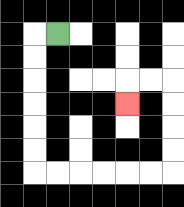{'start': '[2, 1]', 'end': '[5, 4]', 'path_directions': 'L,D,D,D,D,D,D,R,R,R,R,R,R,U,U,U,U,L,L,D', 'path_coordinates': '[[2, 1], [1, 1], [1, 2], [1, 3], [1, 4], [1, 5], [1, 6], [1, 7], [2, 7], [3, 7], [4, 7], [5, 7], [6, 7], [7, 7], [7, 6], [7, 5], [7, 4], [7, 3], [6, 3], [5, 3], [5, 4]]'}